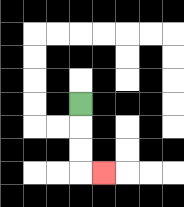{'start': '[3, 4]', 'end': '[4, 7]', 'path_directions': 'D,D,D,R', 'path_coordinates': '[[3, 4], [3, 5], [3, 6], [3, 7], [4, 7]]'}